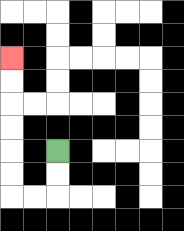{'start': '[2, 6]', 'end': '[0, 2]', 'path_directions': 'D,D,L,L,U,U,U,U,U,U', 'path_coordinates': '[[2, 6], [2, 7], [2, 8], [1, 8], [0, 8], [0, 7], [0, 6], [0, 5], [0, 4], [0, 3], [0, 2]]'}